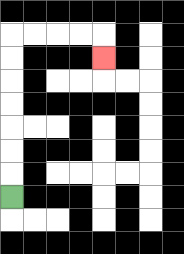{'start': '[0, 8]', 'end': '[4, 2]', 'path_directions': 'U,U,U,U,U,U,U,R,R,R,R,D', 'path_coordinates': '[[0, 8], [0, 7], [0, 6], [0, 5], [0, 4], [0, 3], [0, 2], [0, 1], [1, 1], [2, 1], [3, 1], [4, 1], [4, 2]]'}